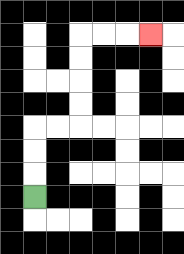{'start': '[1, 8]', 'end': '[6, 1]', 'path_directions': 'U,U,U,R,R,U,U,U,U,R,R,R', 'path_coordinates': '[[1, 8], [1, 7], [1, 6], [1, 5], [2, 5], [3, 5], [3, 4], [3, 3], [3, 2], [3, 1], [4, 1], [5, 1], [6, 1]]'}